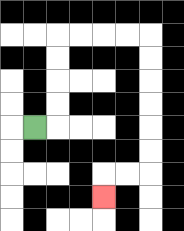{'start': '[1, 5]', 'end': '[4, 8]', 'path_directions': 'R,U,U,U,U,R,R,R,R,D,D,D,D,D,D,L,L,D', 'path_coordinates': '[[1, 5], [2, 5], [2, 4], [2, 3], [2, 2], [2, 1], [3, 1], [4, 1], [5, 1], [6, 1], [6, 2], [6, 3], [6, 4], [6, 5], [6, 6], [6, 7], [5, 7], [4, 7], [4, 8]]'}